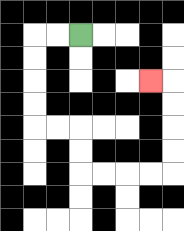{'start': '[3, 1]', 'end': '[6, 3]', 'path_directions': 'L,L,D,D,D,D,R,R,D,D,R,R,R,R,U,U,U,U,L', 'path_coordinates': '[[3, 1], [2, 1], [1, 1], [1, 2], [1, 3], [1, 4], [1, 5], [2, 5], [3, 5], [3, 6], [3, 7], [4, 7], [5, 7], [6, 7], [7, 7], [7, 6], [7, 5], [7, 4], [7, 3], [6, 3]]'}